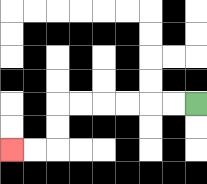{'start': '[8, 4]', 'end': '[0, 6]', 'path_directions': 'L,L,L,L,L,L,D,D,L,L', 'path_coordinates': '[[8, 4], [7, 4], [6, 4], [5, 4], [4, 4], [3, 4], [2, 4], [2, 5], [2, 6], [1, 6], [0, 6]]'}